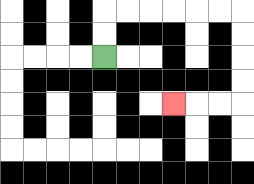{'start': '[4, 2]', 'end': '[7, 4]', 'path_directions': 'U,U,R,R,R,R,R,R,D,D,D,D,L,L,L', 'path_coordinates': '[[4, 2], [4, 1], [4, 0], [5, 0], [6, 0], [7, 0], [8, 0], [9, 0], [10, 0], [10, 1], [10, 2], [10, 3], [10, 4], [9, 4], [8, 4], [7, 4]]'}